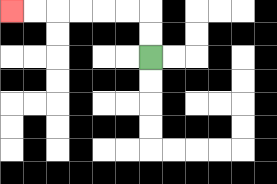{'start': '[6, 2]', 'end': '[0, 0]', 'path_directions': 'U,U,L,L,L,L,L,L', 'path_coordinates': '[[6, 2], [6, 1], [6, 0], [5, 0], [4, 0], [3, 0], [2, 0], [1, 0], [0, 0]]'}